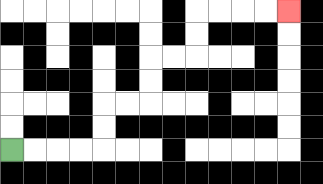{'start': '[0, 6]', 'end': '[12, 0]', 'path_directions': 'R,R,R,R,U,U,R,R,U,U,R,R,U,U,R,R,R,R', 'path_coordinates': '[[0, 6], [1, 6], [2, 6], [3, 6], [4, 6], [4, 5], [4, 4], [5, 4], [6, 4], [6, 3], [6, 2], [7, 2], [8, 2], [8, 1], [8, 0], [9, 0], [10, 0], [11, 0], [12, 0]]'}